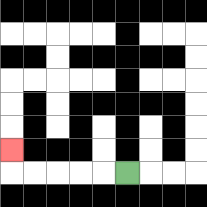{'start': '[5, 7]', 'end': '[0, 6]', 'path_directions': 'L,L,L,L,L,U', 'path_coordinates': '[[5, 7], [4, 7], [3, 7], [2, 7], [1, 7], [0, 7], [0, 6]]'}